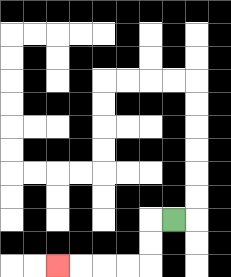{'start': '[7, 9]', 'end': '[2, 11]', 'path_directions': 'L,D,D,L,L,L,L', 'path_coordinates': '[[7, 9], [6, 9], [6, 10], [6, 11], [5, 11], [4, 11], [3, 11], [2, 11]]'}